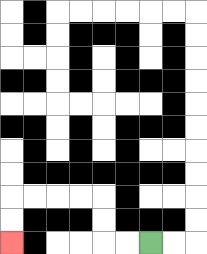{'start': '[6, 10]', 'end': '[0, 10]', 'path_directions': 'L,L,U,U,L,L,L,L,D,D', 'path_coordinates': '[[6, 10], [5, 10], [4, 10], [4, 9], [4, 8], [3, 8], [2, 8], [1, 8], [0, 8], [0, 9], [0, 10]]'}